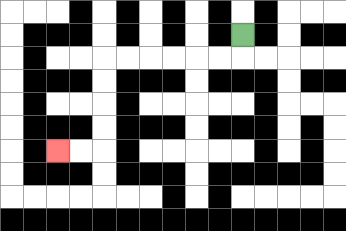{'start': '[10, 1]', 'end': '[2, 6]', 'path_directions': 'D,L,L,L,L,L,L,D,D,D,D,L,L', 'path_coordinates': '[[10, 1], [10, 2], [9, 2], [8, 2], [7, 2], [6, 2], [5, 2], [4, 2], [4, 3], [4, 4], [4, 5], [4, 6], [3, 6], [2, 6]]'}